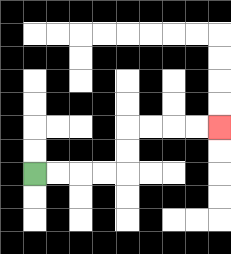{'start': '[1, 7]', 'end': '[9, 5]', 'path_directions': 'R,R,R,R,U,U,R,R,R,R', 'path_coordinates': '[[1, 7], [2, 7], [3, 7], [4, 7], [5, 7], [5, 6], [5, 5], [6, 5], [7, 5], [8, 5], [9, 5]]'}